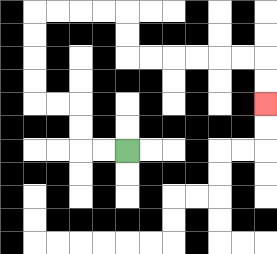{'start': '[5, 6]', 'end': '[11, 4]', 'path_directions': 'L,L,U,U,L,L,U,U,U,U,R,R,R,R,D,D,R,R,R,R,R,R,D,D', 'path_coordinates': '[[5, 6], [4, 6], [3, 6], [3, 5], [3, 4], [2, 4], [1, 4], [1, 3], [1, 2], [1, 1], [1, 0], [2, 0], [3, 0], [4, 0], [5, 0], [5, 1], [5, 2], [6, 2], [7, 2], [8, 2], [9, 2], [10, 2], [11, 2], [11, 3], [11, 4]]'}